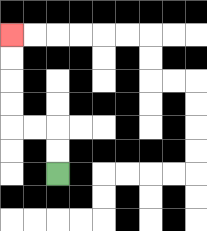{'start': '[2, 7]', 'end': '[0, 1]', 'path_directions': 'U,U,L,L,U,U,U,U', 'path_coordinates': '[[2, 7], [2, 6], [2, 5], [1, 5], [0, 5], [0, 4], [0, 3], [0, 2], [0, 1]]'}